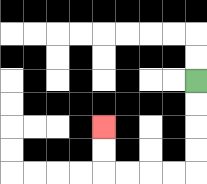{'start': '[8, 3]', 'end': '[4, 5]', 'path_directions': 'D,D,D,D,L,L,L,L,U,U', 'path_coordinates': '[[8, 3], [8, 4], [8, 5], [8, 6], [8, 7], [7, 7], [6, 7], [5, 7], [4, 7], [4, 6], [4, 5]]'}